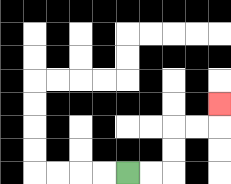{'start': '[5, 7]', 'end': '[9, 4]', 'path_directions': 'R,R,U,U,R,R,U', 'path_coordinates': '[[5, 7], [6, 7], [7, 7], [7, 6], [7, 5], [8, 5], [9, 5], [9, 4]]'}